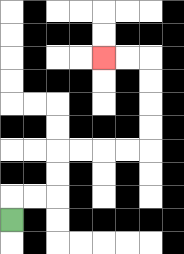{'start': '[0, 9]', 'end': '[4, 2]', 'path_directions': 'U,R,R,U,U,R,R,R,R,U,U,U,U,L,L', 'path_coordinates': '[[0, 9], [0, 8], [1, 8], [2, 8], [2, 7], [2, 6], [3, 6], [4, 6], [5, 6], [6, 6], [6, 5], [6, 4], [6, 3], [6, 2], [5, 2], [4, 2]]'}